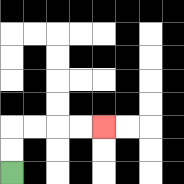{'start': '[0, 7]', 'end': '[4, 5]', 'path_directions': 'U,U,R,R,R,R', 'path_coordinates': '[[0, 7], [0, 6], [0, 5], [1, 5], [2, 5], [3, 5], [4, 5]]'}